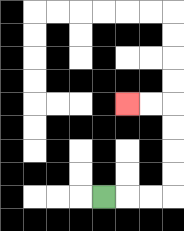{'start': '[4, 8]', 'end': '[5, 4]', 'path_directions': 'R,R,R,U,U,U,U,L,L', 'path_coordinates': '[[4, 8], [5, 8], [6, 8], [7, 8], [7, 7], [7, 6], [7, 5], [7, 4], [6, 4], [5, 4]]'}